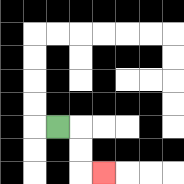{'start': '[2, 5]', 'end': '[4, 7]', 'path_directions': 'R,D,D,R', 'path_coordinates': '[[2, 5], [3, 5], [3, 6], [3, 7], [4, 7]]'}